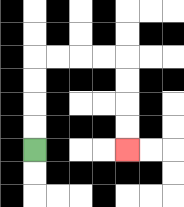{'start': '[1, 6]', 'end': '[5, 6]', 'path_directions': 'U,U,U,U,R,R,R,R,D,D,D,D', 'path_coordinates': '[[1, 6], [1, 5], [1, 4], [1, 3], [1, 2], [2, 2], [3, 2], [4, 2], [5, 2], [5, 3], [5, 4], [5, 5], [5, 6]]'}